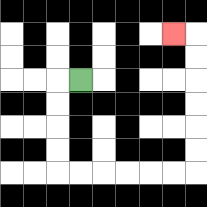{'start': '[3, 3]', 'end': '[7, 1]', 'path_directions': 'L,D,D,D,D,R,R,R,R,R,R,U,U,U,U,U,U,L', 'path_coordinates': '[[3, 3], [2, 3], [2, 4], [2, 5], [2, 6], [2, 7], [3, 7], [4, 7], [5, 7], [6, 7], [7, 7], [8, 7], [8, 6], [8, 5], [8, 4], [8, 3], [8, 2], [8, 1], [7, 1]]'}